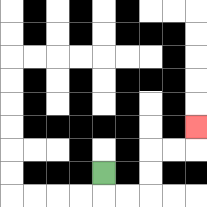{'start': '[4, 7]', 'end': '[8, 5]', 'path_directions': 'D,R,R,U,U,R,R,U', 'path_coordinates': '[[4, 7], [4, 8], [5, 8], [6, 8], [6, 7], [6, 6], [7, 6], [8, 6], [8, 5]]'}